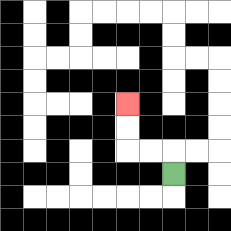{'start': '[7, 7]', 'end': '[5, 4]', 'path_directions': 'U,L,L,U,U', 'path_coordinates': '[[7, 7], [7, 6], [6, 6], [5, 6], [5, 5], [5, 4]]'}